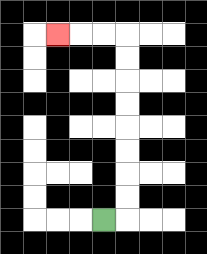{'start': '[4, 9]', 'end': '[2, 1]', 'path_directions': 'R,U,U,U,U,U,U,U,U,L,L,L', 'path_coordinates': '[[4, 9], [5, 9], [5, 8], [5, 7], [5, 6], [5, 5], [5, 4], [5, 3], [5, 2], [5, 1], [4, 1], [3, 1], [2, 1]]'}